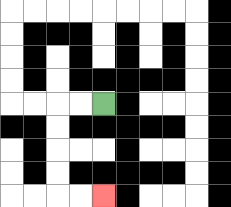{'start': '[4, 4]', 'end': '[4, 8]', 'path_directions': 'L,L,D,D,D,D,R,R', 'path_coordinates': '[[4, 4], [3, 4], [2, 4], [2, 5], [2, 6], [2, 7], [2, 8], [3, 8], [4, 8]]'}